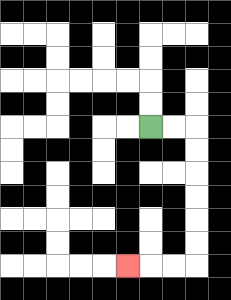{'start': '[6, 5]', 'end': '[5, 11]', 'path_directions': 'R,R,D,D,D,D,D,D,L,L,L', 'path_coordinates': '[[6, 5], [7, 5], [8, 5], [8, 6], [8, 7], [8, 8], [8, 9], [8, 10], [8, 11], [7, 11], [6, 11], [5, 11]]'}